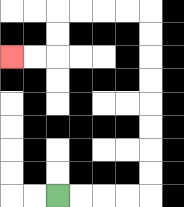{'start': '[2, 8]', 'end': '[0, 2]', 'path_directions': 'R,R,R,R,U,U,U,U,U,U,U,U,L,L,L,L,D,D,L,L', 'path_coordinates': '[[2, 8], [3, 8], [4, 8], [5, 8], [6, 8], [6, 7], [6, 6], [6, 5], [6, 4], [6, 3], [6, 2], [6, 1], [6, 0], [5, 0], [4, 0], [3, 0], [2, 0], [2, 1], [2, 2], [1, 2], [0, 2]]'}